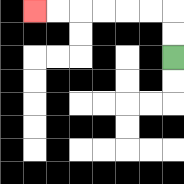{'start': '[7, 2]', 'end': '[1, 0]', 'path_directions': 'U,U,L,L,L,L,L,L', 'path_coordinates': '[[7, 2], [7, 1], [7, 0], [6, 0], [5, 0], [4, 0], [3, 0], [2, 0], [1, 0]]'}